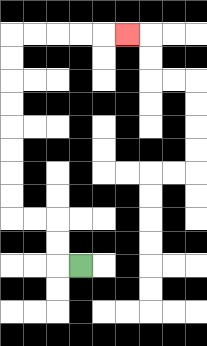{'start': '[3, 11]', 'end': '[5, 1]', 'path_directions': 'L,U,U,L,L,U,U,U,U,U,U,U,U,R,R,R,R,R', 'path_coordinates': '[[3, 11], [2, 11], [2, 10], [2, 9], [1, 9], [0, 9], [0, 8], [0, 7], [0, 6], [0, 5], [0, 4], [0, 3], [0, 2], [0, 1], [1, 1], [2, 1], [3, 1], [4, 1], [5, 1]]'}